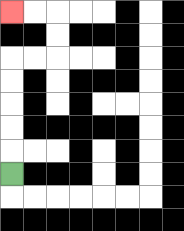{'start': '[0, 7]', 'end': '[0, 0]', 'path_directions': 'U,U,U,U,U,R,R,U,U,L,L', 'path_coordinates': '[[0, 7], [0, 6], [0, 5], [0, 4], [0, 3], [0, 2], [1, 2], [2, 2], [2, 1], [2, 0], [1, 0], [0, 0]]'}